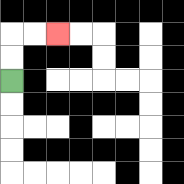{'start': '[0, 3]', 'end': '[2, 1]', 'path_directions': 'U,U,R,R', 'path_coordinates': '[[0, 3], [0, 2], [0, 1], [1, 1], [2, 1]]'}